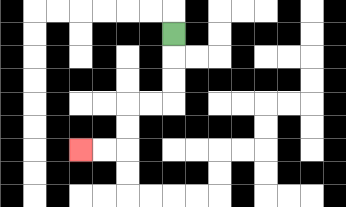{'start': '[7, 1]', 'end': '[3, 6]', 'path_directions': 'D,D,D,L,L,D,D,L,L', 'path_coordinates': '[[7, 1], [7, 2], [7, 3], [7, 4], [6, 4], [5, 4], [5, 5], [5, 6], [4, 6], [3, 6]]'}